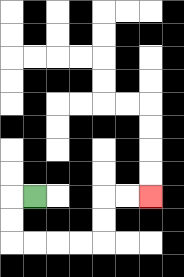{'start': '[1, 8]', 'end': '[6, 8]', 'path_directions': 'L,D,D,R,R,R,R,U,U,R,R', 'path_coordinates': '[[1, 8], [0, 8], [0, 9], [0, 10], [1, 10], [2, 10], [3, 10], [4, 10], [4, 9], [4, 8], [5, 8], [6, 8]]'}